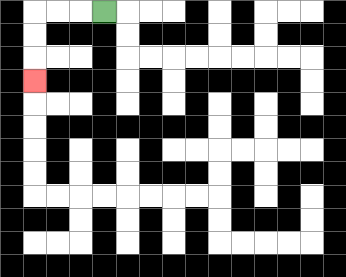{'start': '[4, 0]', 'end': '[1, 3]', 'path_directions': 'L,L,L,D,D,D', 'path_coordinates': '[[4, 0], [3, 0], [2, 0], [1, 0], [1, 1], [1, 2], [1, 3]]'}